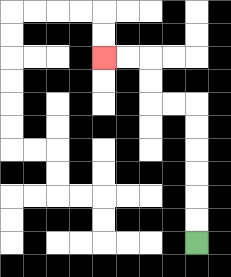{'start': '[8, 10]', 'end': '[4, 2]', 'path_directions': 'U,U,U,U,U,U,L,L,U,U,L,L', 'path_coordinates': '[[8, 10], [8, 9], [8, 8], [8, 7], [8, 6], [8, 5], [8, 4], [7, 4], [6, 4], [6, 3], [6, 2], [5, 2], [4, 2]]'}